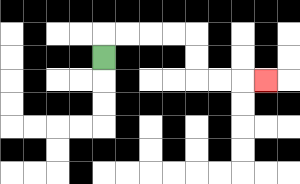{'start': '[4, 2]', 'end': '[11, 3]', 'path_directions': 'U,R,R,R,R,D,D,R,R,R', 'path_coordinates': '[[4, 2], [4, 1], [5, 1], [6, 1], [7, 1], [8, 1], [8, 2], [8, 3], [9, 3], [10, 3], [11, 3]]'}